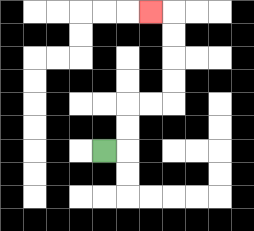{'start': '[4, 6]', 'end': '[6, 0]', 'path_directions': 'R,U,U,R,R,U,U,U,U,L', 'path_coordinates': '[[4, 6], [5, 6], [5, 5], [5, 4], [6, 4], [7, 4], [7, 3], [7, 2], [7, 1], [7, 0], [6, 0]]'}